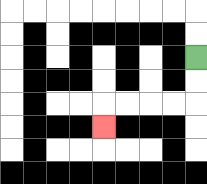{'start': '[8, 2]', 'end': '[4, 5]', 'path_directions': 'D,D,L,L,L,L,D', 'path_coordinates': '[[8, 2], [8, 3], [8, 4], [7, 4], [6, 4], [5, 4], [4, 4], [4, 5]]'}